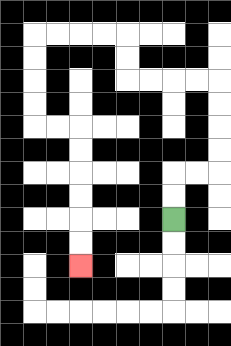{'start': '[7, 9]', 'end': '[3, 11]', 'path_directions': 'U,U,R,R,U,U,U,U,L,L,L,L,U,U,L,L,L,L,D,D,D,D,R,R,D,D,D,D,D,D', 'path_coordinates': '[[7, 9], [7, 8], [7, 7], [8, 7], [9, 7], [9, 6], [9, 5], [9, 4], [9, 3], [8, 3], [7, 3], [6, 3], [5, 3], [5, 2], [5, 1], [4, 1], [3, 1], [2, 1], [1, 1], [1, 2], [1, 3], [1, 4], [1, 5], [2, 5], [3, 5], [3, 6], [3, 7], [3, 8], [3, 9], [3, 10], [3, 11]]'}